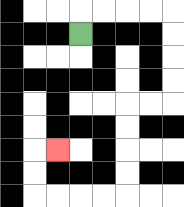{'start': '[3, 1]', 'end': '[2, 6]', 'path_directions': 'U,R,R,R,R,D,D,D,D,L,L,D,D,D,D,L,L,L,L,U,U,R', 'path_coordinates': '[[3, 1], [3, 0], [4, 0], [5, 0], [6, 0], [7, 0], [7, 1], [7, 2], [7, 3], [7, 4], [6, 4], [5, 4], [5, 5], [5, 6], [5, 7], [5, 8], [4, 8], [3, 8], [2, 8], [1, 8], [1, 7], [1, 6], [2, 6]]'}